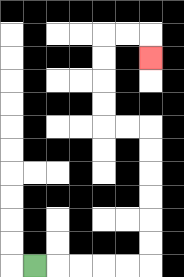{'start': '[1, 11]', 'end': '[6, 2]', 'path_directions': 'R,R,R,R,R,U,U,U,U,U,U,L,L,U,U,U,U,R,R,D', 'path_coordinates': '[[1, 11], [2, 11], [3, 11], [4, 11], [5, 11], [6, 11], [6, 10], [6, 9], [6, 8], [6, 7], [6, 6], [6, 5], [5, 5], [4, 5], [4, 4], [4, 3], [4, 2], [4, 1], [5, 1], [6, 1], [6, 2]]'}